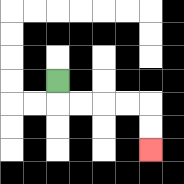{'start': '[2, 3]', 'end': '[6, 6]', 'path_directions': 'D,R,R,R,R,D,D', 'path_coordinates': '[[2, 3], [2, 4], [3, 4], [4, 4], [5, 4], [6, 4], [6, 5], [6, 6]]'}